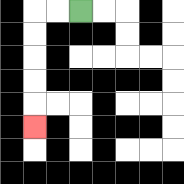{'start': '[3, 0]', 'end': '[1, 5]', 'path_directions': 'L,L,D,D,D,D,D', 'path_coordinates': '[[3, 0], [2, 0], [1, 0], [1, 1], [1, 2], [1, 3], [1, 4], [1, 5]]'}